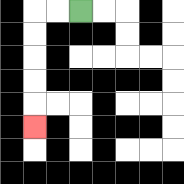{'start': '[3, 0]', 'end': '[1, 5]', 'path_directions': 'L,L,D,D,D,D,D', 'path_coordinates': '[[3, 0], [2, 0], [1, 0], [1, 1], [1, 2], [1, 3], [1, 4], [1, 5]]'}